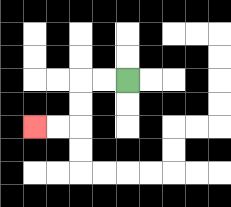{'start': '[5, 3]', 'end': '[1, 5]', 'path_directions': 'L,L,D,D,L,L', 'path_coordinates': '[[5, 3], [4, 3], [3, 3], [3, 4], [3, 5], [2, 5], [1, 5]]'}